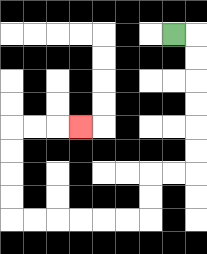{'start': '[7, 1]', 'end': '[3, 5]', 'path_directions': 'R,D,D,D,D,D,D,L,L,D,D,L,L,L,L,L,L,U,U,U,U,R,R,R', 'path_coordinates': '[[7, 1], [8, 1], [8, 2], [8, 3], [8, 4], [8, 5], [8, 6], [8, 7], [7, 7], [6, 7], [6, 8], [6, 9], [5, 9], [4, 9], [3, 9], [2, 9], [1, 9], [0, 9], [0, 8], [0, 7], [0, 6], [0, 5], [1, 5], [2, 5], [3, 5]]'}